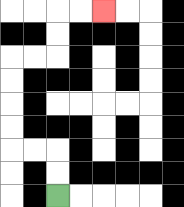{'start': '[2, 8]', 'end': '[4, 0]', 'path_directions': 'U,U,L,L,U,U,U,U,R,R,U,U,R,R', 'path_coordinates': '[[2, 8], [2, 7], [2, 6], [1, 6], [0, 6], [0, 5], [0, 4], [0, 3], [0, 2], [1, 2], [2, 2], [2, 1], [2, 0], [3, 0], [4, 0]]'}